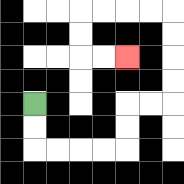{'start': '[1, 4]', 'end': '[5, 2]', 'path_directions': 'D,D,R,R,R,R,U,U,R,R,U,U,U,U,L,L,L,L,D,D,R,R', 'path_coordinates': '[[1, 4], [1, 5], [1, 6], [2, 6], [3, 6], [4, 6], [5, 6], [5, 5], [5, 4], [6, 4], [7, 4], [7, 3], [7, 2], [7, 1], [7, 0], [6, 0], [5, 0], [4, 0], [3, 0], [3, 1], [3, 2], [4, 2], [5, 2]]'}